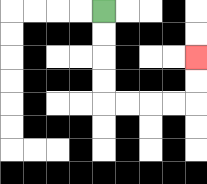{'start': '[4, 0]', 'end': '[8, 2]', 'path_directions': 'D,D,D,D,R,R,R,R,U,U', 'path_coordinates': '[[4, 0], [4, 1], [4, 2], [4, 3], [4, 4], [5, 4], [6, 4], [7, 4], [8, 4], [8, 3], [8, 2]]'}